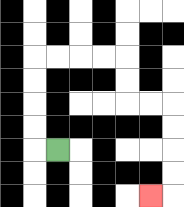{'start': '[2, 6]', 'end': '[6, 8]', 'path_directions': 'L,U,U,U,U,R,R,R,R,D,D,R,R,D,D,D,D,L', 'path_coordinates': '[[2, 6], [1, 6], [1, 5], [1, 4], [1, 3], [1, 2], [2, 2], [3, 2], [4, 2], [5, 2], [5, 3], [5, 4], [6, 4], [7, 4], [7, 5], [7, 6], [7, 7], [7, 8], [6, 8]]'}